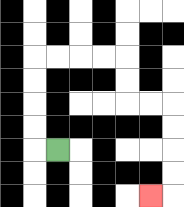{'start': '[2, 6]', 'end': '[6, 8]', 'path_directions': 'L,U,U,U,U,R,R,R,R,D,D,R,R,D,D,D,D,L', 'path_coordinates': '[[2, 6], [1, 6], [1, 5], [1, 4], [1, 3], [1, 2], [2, 2], [3, 2], [4, 2], [5, 2], [5, 3], [5, 4], [6, 4], [7, 4], [7, 5], [7, 6], [7, 7], [7, 8], [6, 8]]'}